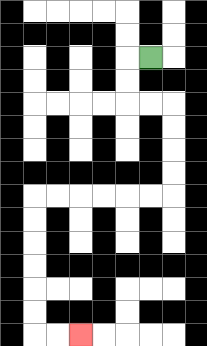{'start': '[6, 2]', 'end': '[3, 14]', 'path_directions': 'L,D,D,R,R,D,D,D,D,L,L,L,L,L,L,D,D,D,D,D,D,R,R', 'path_coordinates': '[[6, 2], [5, 2], [5, 3], [5, 4], [6, 4], [7, 4], [7, 5], [7, 6], [7, 7], [7, 8], [6, 8], [5, 8], [4, 8], [3, 8], [2, 8], [1, 8], [1, 9], [1, 10], [1, 11], [1, 12], [1, 13], [1, 14], [2, 14], [3, 14]]'}